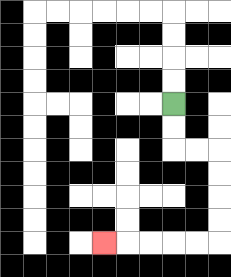{'start': '[7, 4]', 'end': '[4, 10]', 'path_directions': 'D,D,R,R,D,D,D,D,L,L,L,L,L', 'path_coordinates': '[[7, 4], [7, 5], [7, 6], [8, 6], [9, 6], [9, 7], [9, 8], [9, 9], [9, 10], [8, 10], [7, 10], [6, 10], [5, 10], [4, 10]]'}